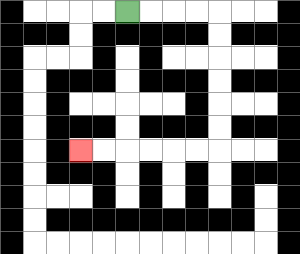{'start': '[5, 0]', 'end': '[3, 6]', 'path_directions': 'R,R,R,R,D,D,D,D,D,D,L,L,L,L,L,L', 'path_coordinates': '[[5, 0], [6, 0], [7, 0], [8, 0], [9, 0], [9, 1], [9, 2], [9, 3], [9, 4], [9, 5], [9, 6], [8, 6], [7, 6], [6, 6], [5, 6], [4, 6], [3, 6]]'}